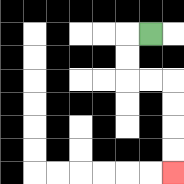{'start': '[6, 1]', 'end': '[7, 7]', 'path_directions': 'L,D,D,R,R,D,D,D,D', 'path_coordinates': '[[6, 1], [5, 1], [5, 2], [5, 3], [6, 3], [7, 3], [7, 4], [7, 5], [7, 6], [7, 7]]'}